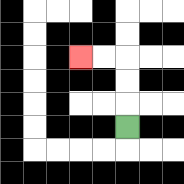{'start': '[5, 5]', 'end': '[3, 2]', 'path_directions': 'U,U,U,L,L', 'path_coordinates': '[[5, 5], [5, 4], [5, 3], [5, 2], [4, 2], [3, 2]]'}